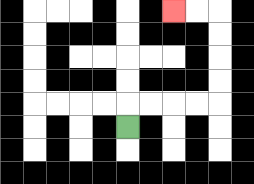{'start': '[5, 5]', 'end': '[7, 0]', 'path_directions': 'U,R,R,R,R,U,U,U,U,L,L', 'path_coordinates': '[[5, 5], [5, 4], [6, 4], [7, 4], [8, 4], [9, 4], [9, 3], [9, 2], [9, 1], [9, 0], [8, 0], [7, 0]]'}